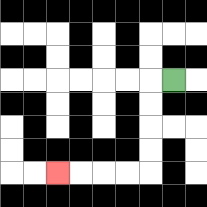{'start': '[7, 3]', 'end': '[2, 7]', 'path_directions': 'L,D,D,D,D,L,L,L,L', 'path_coordinates': '[[7, 3], [6, 3], [6, 4], [6, 5], [6, 6], [6, 7], [5, 7], [4, 7], [3, 7], [2, 7]]'}